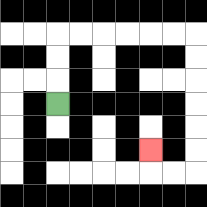{'start': '[2, 4]', 'end': '[6, 6]', 'path_directions': 'U,U,U,R,R,R,R,R,R,D,D,D,D,D,D,L,L,U', 'path_coordinates': '[[2, 4], [2, 3], [2, 2], [2, 1], [3, 1], [4, 1], [5, 1], [6, 1], [7, 1], [8, 1], [8, 2], [8, 3], [8, 4], [8, 5], [8, 6], [8, 7], [7, 7], [6, 7], [6, 6]]'}